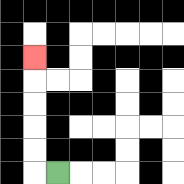{'start': '[2, 7]', 'end': '[1, 2]', 'path_directions': 'L,U,U,U,U,U', 'path_coordinates': '[[2, 7], [1, 7], [1, 6], [1, 5], [1, 4], [1, 3], [1, 2]]'}